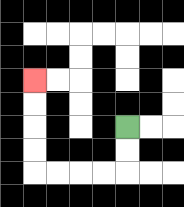{'start': '[5, 5]', 'end': '[1, 3]', 'path_directions': 'D,D,L,L,L,L,U,U,U,U', 'path_coordinates': '[[5, 5], [5, 6], [5, 7], [4, 7], [3, 7], [2, 7], [1, 7], [1, 6], [1, 5], [1, 4], [1, 3]]'}